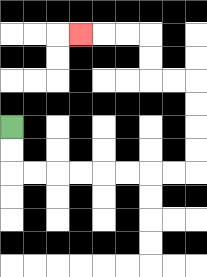{'start': '[0, 5]', 'end': '[3, 1]', 'path_directions': 'D,D,R,R,R,R,R,R,R,R,U,U,U,U,L,L,U,U,L,L,L', 'path_coordinates': '[[0, 5], [0, 6], [0, 7], [1, 7], [2, 7], [3, 7], [4, 7], [5, 7], [6, 7], [7, 7], [8, 7], [8, 6], [8, 5], [8, 4], [8, 3], [7, 3], [6, 3], [6, 2], [6, 1], [5, 1], [4, 1], [3, 1]]'}